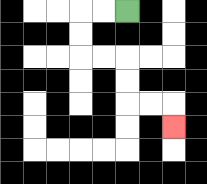{'start': '[5, 0]', 'end': '[7, 5]', 'path_directions': 'L,L,D,D,R,R,D,D,R,R,D', 'path_coordinates': '[[5, 0], [4, 0], [3, 0], [3, 1], [3, 2], [4, 2], [5, 2], [5, 3], [5, 4], [6, 4], [7, 4], [7, 5]]'}